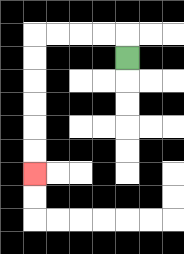{'start': '[5, 2]', 'end': '[1, 7]', 'path_directions': 'U,L,L,L,L,D,D,D,D,D,D', 'path_coordinates': '[[5, 2], [5, 1], [4, 1], [3, 1], [2, 1], [1, 1], [1, 2], [1, 3], [1, 4], [1, 5], [1, 6], [1, 7]]'}